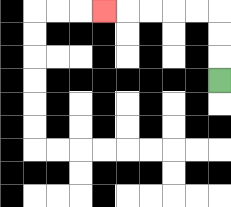{'start': '[9, 3]', 'end': '[4, 0]', 'path_directions': 'U,U,U,L,L,L,L,L', 'path_coordinates': '[[9, 3], [9, 2], [9, 1], [9, 0], [8, 0], [7, 0], [6, 0], [5, 0], [4, 0]]'}